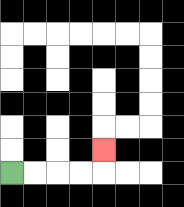{'start': '[0, 7]', 'end': '[4, 6]', 'path_directions': 'R,R,R,R,U', 'path_coordinates': '[[0, 7], [1, 7], [2, 7], [3, 7], [4, 7], [4, 6]]'}